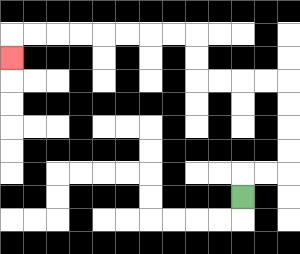{'start': '[10, 8]', 'end': '[0, 2]', 'path_directions': 'U,R,R,U,U,U,U,L,L,L,L,U,U,L,L,L,L,L,L,L,L,D', 'path_coordinates': '[[10, 8], [10, 7], [11, 7], [12, 7], [12, 6], [12, 5], [12, 4], [12, 3], [11, 3], [10, 3], [9, 3], [8, 3], [8, 2], [8, 1], [7, 1], [6, 1], [5, 1], [4, 1], [3, 1], [2, 1], [1, 1], [0, 1], [0, 2]]'}